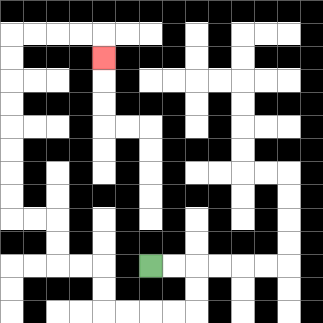{'start': '[6, 11]', 'end': '[4, 2]', 'path_directions': 'R,R,D,D,L,L,L,L,U,U,L,L,U,U,L,L,U,U,U,U,U,U,U,U,R,R,R,R,D', 'path_coordinates': '[[6, 11], [7, 11], [8, 11], [8, 12], [8, 13], [7, 13], [6, 13], [5, 13], [4, 13], [4, 12], [4, 11], [3, 11], [2, 11], [2, 10], [2, 9], [1, 9], [0, 9], [0, 8], [0, 7], [0, 6], [0, 5], [0, 4], [0, 3], [0, 2], [0, 1], [1, 1], [2, 1], [3, 1], [4, 1], [4, 2]]'}